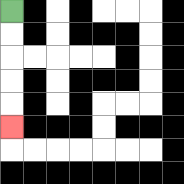{'start': '[0, 0]', 'end': '[0, 5]', 'path_directions': 'D,D,D,D,D', 'path_coordinates': '[[0, 0], [0, 1], [0, 2], [0, 3], [0, 4], [0, 5]]'}